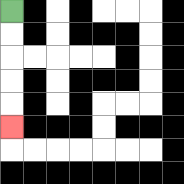{'start': '[0, 0]', 'end': '[0, 5]', 'path_directions': 'D,D,D,D,D', 'path_coordinates': '[[0, 0], [0, 1], [0, 2], [0, 3], [0, 4], [0, 5]]'}